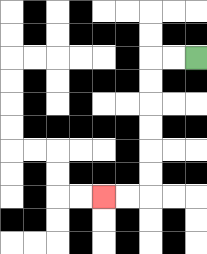{'start': '[8, 2]', 'end': '[4, 8]', 'path_directions': 'L,L,D,D,D,D,D,D,L,L', 'path_coordinates': '[[8, 2], [7, 2], [6, 2], [6, 3], [6, 4], [6, 5], [6, 6], [6, 7], [6, 8], [5, 8], [4, 8]]'}